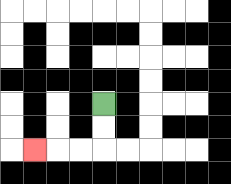{'start': '[4, 4]', 'end': '[1, 6]', 'path_directions': 'D,D,L,L,L', 'path_coordinates': '[[4, 4], [4, 5], [4, 6], [3, 6], [2, 6], [1, 6]]'}